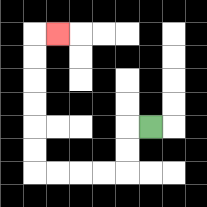{'start': '[6, 5]', 'end': '[2, 1]', 'path_directions': 'L,D,D,L,L,L,L,U,U,U,U,U,U,R', 'path_coordinates': '[[6, 5], [5, 5], [5, 6], [5, 7], [4, 7], [3, 7], [2, 7], [1, 7], [1, 6], [1, 5], [1, 4], [1, 3], [1, 2], [1, 1], [2, 1]]'}